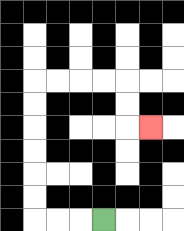{'start': '[4, 9]', 'end': '[6, 5]', 'path_directions': 'L,L,L,U,U,U,U,U,U,R,R,R,R,D,D,R', 'path_coordinates': '[[4, 9], [3, 9], [2, 9], [1, 9], [1, 8], [1, 7], [1, 6], [1, 5], [1, 4], [1, 3], [2, 3], [3, 3], [4, 3], [5, 3], [5, 4], [5, 5], [6, 5]]'}